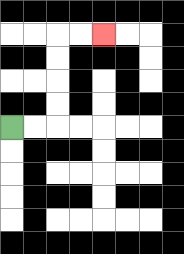{'start': '[0, 5]', 'end': '[4, 1]', 'path_directions': 'R,R,U,U,U,U,R,R', 'path_coordinates': '[[0, 5], [1, 5], [2, 5], [2, 4], [2, 3], [2, 2], [2, 1], [3, 1], [4, 1]]'}